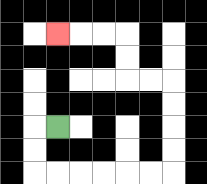{'start': '[2, 5]', 'end': '[2, 1]', 'path_directions': 'L,D,D,R,R,R,R,R,R,U,U,U,U,L,L,U,U,L,L,L', 'path_coordinates': '[[2, 5], [1, 5], [1, 6], [1, 7], [2, 7], [3, 7], [4, 7], [5, 7], [6, 7], [7, 7], [7, 6], [7, 5], [7, 4], [7, 3], [6, 3], [5, 3], [5, 2], [5, 1], [4, 1], [3, 1], [2, 1]]'}